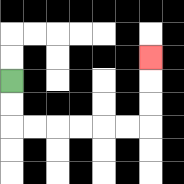{'start': '[0, 3]', 'end': '[6, 2]', 'path_directions': 'D,D,R,R,R,R,R,R,U,U,U', 'path_coordinates': '[[0, 3], [0, 4], [0, 5], [1, 5], [2, 5], [3, 5], [4, 5], [5, 5], [6, 5], [6, 4], [6, 3], [6, 2]]'}